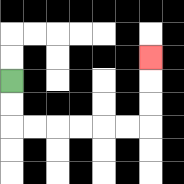{'start': '[0, 3]', 'end': '[6, 2]', 'path_directions': 'D,D,R,R,R,R,R,R,U,U,U', 'path_coordinates': '[[0, 3], [0, 4], [0, 5], [1, 5], [2, 5], [3, 5], [4, 5], [5, 5], [6, 5], [6, 4], [6, 3], [6, 2]]'}